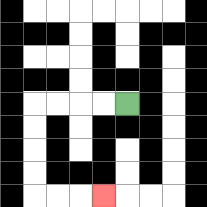{'start': '[5, 4]', 'end': '[4, 8]', 'path_directions': 'L,L,L,L,D,D,D,D,R,R,R', 'path_coordinates': '[[5, 4], [4, 4], [3, 4], [2, 4], [1, 4], [1, 5], [1, 6], [1, 7], [1, 8], [2, 8], [3, 8], [4, 8]]'}